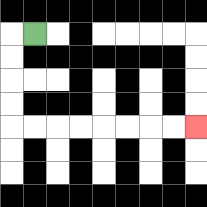{'start': '[1, 1]', 'end': '[8, 5]', 'path_directions': 'L,D,D,D,D,R,R,R,R,R,R,R,R', 'path_coordinates': '[[1, 1], [0, 1], [0, 2], [0, 3], [0, 4], [0, 5], [1, 5], [2, 5], [3, 5], [4, 5], [5, 5], [6, 5], [7, 5], [8, 5]]'}